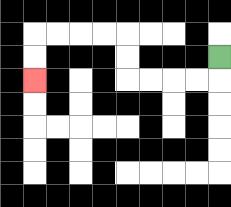{'start': '[9, 2]', 'end': '[1, 3]', 'path_directions': 'D,L,L,L,L,U,U,L,L,L,L,D,D', 'path_coordinates': '[[9, 2], [9, 3], [8, 3], [7, 3], [6, 3], [5, 3], [5, 2], [5, 1], [4, 1], [3, 1], [2, 1], [1, 1], [1, 2], [1, 3]]'}